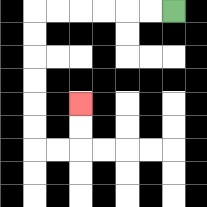{'start': '[7, 0]', 'end': '[3, 4]', 'path_directions': 'L,L,L,L,L,L,D,D,D,D,D,D,R,R,U,U', 'path_coordinates': '[[7, 0], [6, 0], [5, 0], [4, 0], [3, 0], [2, 0], [1, 0], [1, 1], [1, 2], [1, 3], [1, 4], [1, 5], [1, 6], [2, 6], [3, 6], [3, 5], [3, 4]]'}